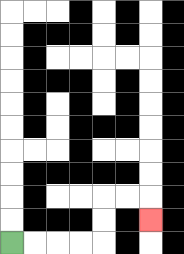{'start': '[0, 10]', 'end': '[6, 9]', 'path_directions': 'R,R,R,R,U,U,R,R,D', 'path_coordinates': '[[0, 10], [1, 10], [2, 10], [3, 10], [4, 10], [4, 9], [4, 8], [5, 8], [6, 8], [6, 9]]'}